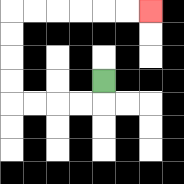{'start': '[4, 3]', 'end': '[6, 0]', 'path_directions': 'D,L,L,L,L,U,U,U,U,R,R,R,R,R,R', 'path_coordinates': '[[4, 3], [4, 4], [3, 4], [2, 4], [1, 4], [0, 4], [0, 3], [0, 2], [0, 1], [0, 0], [1, 0], [2, 0], [3, 0], [4, 0], [5, 0], [6, 0]]'}